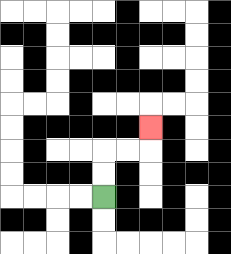{'start': '[4, 8]', 'end': '[6, 5]', 'path_directions': 'U,U,R,R,U', 'path_coordinates': '[[4, 8], [4, 7], [4, 6], [5, 6], [6, 6], [6, 5]]'}